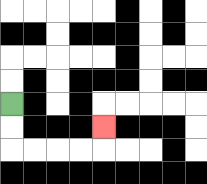{'start': '[0, 4]', 'end': '[4, 5]', 'path_directions': 'D,D,R,R,R,R,U', 'path_coordinates': '[[0, 4], [0, 5], [0, 6], [1, 6], [2, 6], [3, 6], [4, 6], [4, 5]]'}